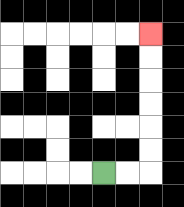{'start': '[4, 7]', 'end': '[6, 1]', 'path_directions': 'R,R,U,U,U,U,U,U', 'path_coordinates': '[[4, 7], [5, 7], [6, 7], [6, 6], [6, 5], [6, 4], [6, 3], [6, 2], [6, 1]]'}